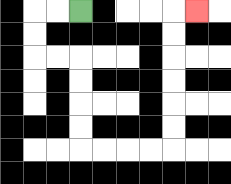{'start': '[3, 0]', 'end': '[8, 0]', 'path_directions': 'L,L,D,D,R,R,D,D,D,D,R,R,R,R,U,U,U,U,U,U,R', 'path_coordinates': '[[3, 0], [2, 0], [1, 0], [1, 1], [1, 2], [2, 2], [3, 2], [3, 3], [3, 4], [3, 5], [3, 6], [4, 6], [5, 6], [6, 6], [7, 6], [7, 5], [7, 4], [7, 3], [7, 2], [7, 1], [7, 0], [8, 0]]'}